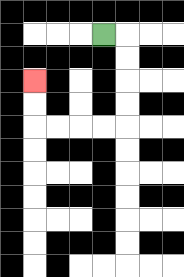{'start': '[4, 1]', 'end': '[1, 3]', 'path_directions': 'R,D,D,D,D,L,L,L,L,U,U', 'path_coordinates': '[[4, 1], [5, 1], [5, 2], [5, 3], [5, 4], [5, 5], [4, 5], [3, 5], [2, 5], [1, 5], [1, 4], [1, 3]]'}